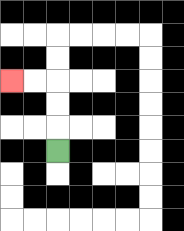{'start': '[2, 6]', 'end': '[0, 3]', 'path_directions': 'U,U,U,L,L', 'path_coordinates': '[[2, 6], [2, 5], [2, 4], [2, 3], [1, 3], [0, 3]]'}